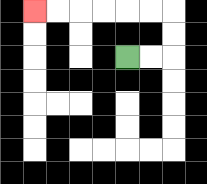{'start': '[5, 2]', 'end': '[1, 0]', 'path_directions': 'R,R,U,U,L,L,L,L,L,L', 'path_coordinates': '[[5, 2], [6, 2], [7, 2], [7, 1], [7, 0], [6, 0], [5, 0], [4, 0], [3, 0], [2, 0], [1, 0]]'}